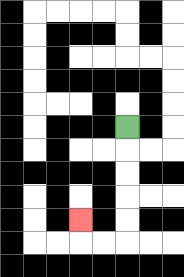{'start': '[5, 5]', 'end': '[3, 9]', 'path_directions': 'D,D,D,D,D,L,L,U', 'path_coordinates': '[[5, 5], [5, 6], [5, 7], [5, 8], [5, 9], [5, 10], [4, 10], [3, 10], [3, 9]]'}